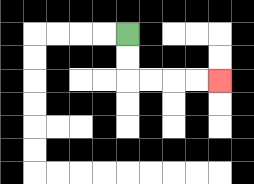{'start': '[5, 1]', 'end': '[9, 3]', 'path_directions': 'D,D,R,R,R,R', 'path_coordinates': '[[5, 1], [5, 2], [5, 3], [6, 3], [7, 3], [8, 3], [9, 3]]'}